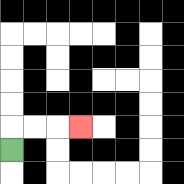{'start': '[0, 6]', 'end': '[3, 5]', 'path_directions': 'U,R,R,R', 'path_coordinates': '[[0, 6], [0, 5], [1, 5], [2, 5], [3, 5]]'}